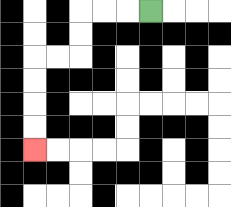{'start': '[6, 0]', 'end': '[1, 6]', 'path_directions': 'L,L,L,D,D,L,L,D,D,D,D', 'path_coordinates': '[[6, 0], [5, 0], [4, 0], [3, 0], [3, 1], [3, 2], [2, 2], [1, 2], [1, 3], [1, 4], [1, 5], [1, 6]]'}